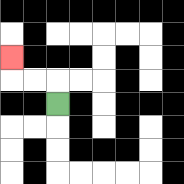{'start': '[2, 4]', 'end': '[0, 2]', 'path_directions': 'U,L,L,U', 'path_coordinates': '[[2, 4], [2, 3], [1, 3], [0, 3], [0, 2]]'}